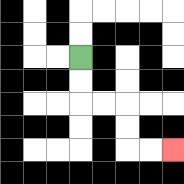{'start': '[3, 2]', 'end': '[7, 6]', 'path_directions': 'D,D,R,R,D,D,R,R', 'path_coordinates': '[[3, 2], [3, 3], [3, 4], [4, 4], [5, 4], [5, 5], [5, 6], [6, 6], [7, 6]]'}